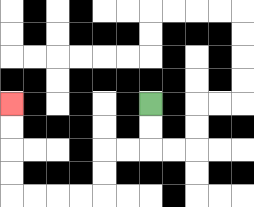{'start': '[6, 4]', 'end': '[0, 4]', 'path_directions': 'D,D,L,L,D,D,L,L,L,L,U,U,U,U', 'path_coordinates': '[[6, 4], [6, 5], [6, 6], [5, 6], [4, 6], [4, 7], [4, 8], [3, 8], [2, 8], [1, 8], [0, 8], [0, 7], [0, 6], [0, 5], [0, 4]]'}